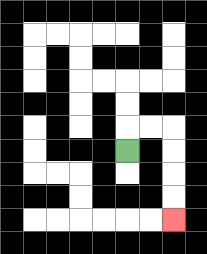{'start': '[5, 6]', 'end': '[7, 9]', 'path_directions': 'U,R,R,D,D,D,D', 'path_coordinates': '[[5, 6], [5, 5], [6, 5], [7, 5], [7, 6], [7, 7], [7, 8], [7, 9]]'}